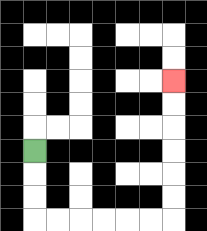{'start': '[1, 6]', 'end': '[7, 3]', 'path_directions': 'D,D,D,R,R,R,R,R,R,U,U,U,U,U,U', 'path_coordinates': '[[1, 6], [1, 7], [1, 8], [1, 9], [2, 9], [3, 9], [4, 9], [5, 9], [6, 9], [7, 9], [7, 8], [7, 7], [7, 6], [7, 5], [7, 4], [7, 3]]'}